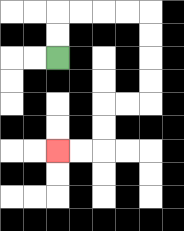{'start': '[2, 2]', 'end': '[2, 6]', 'path_directions': 'U,U,R,R,R,R,D,D,D,D,L,L,D,D,L,L', 'path_coordinates': '[[2, 2], [2, 1], [2, 0], [3, 0], [4, 0], [5, 0], [6, 0], [6, 1], [6, 2], [6, 3], [6, 4], [5, 4], [4, 4], [4, 5], [4, 6], [3, 6], [2, 6]]'}